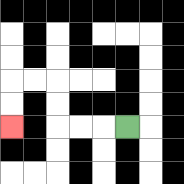{'start': '[5, 5]', 'end': '[0, 5]', 'path_directions': 'L,L,L,U,U,L,L,D,D', 'path_coordinates': '[[5, 5], [4, 5], [3, 5], [2, 5], [2, 4], [2, 3], [1, 3], [0, 3], [0, 4], [0, 5]]'}